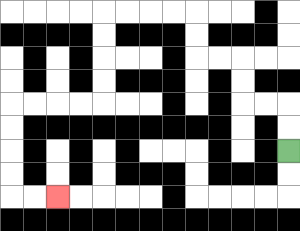{'start': '[12, 6]', 'end': '[2, 8]', 'path_directions': 'U,U,L,L,U,U,L,L,U,U,L,L,L,L,D,D,D,D,L,L,L,L,D,D,D,D,R,R', 'path_coordinates': '[[12, 6], [12, 5], [12, 4], [11, 4], [10, 4], [10, 3], [10, 2], [9, 2], [8, 2], [8, 1], [8, 0], [7, 0], [6, 0], [5, 0], [4, 0], [4, 1], [4, 2], [4, 3], [4, 4], [3, 4], [2, 4], [1, 4], [0, 4], [0, 5], [0, 6], [0, 7], [0, 8], [1, 8], [2, 8]]'}